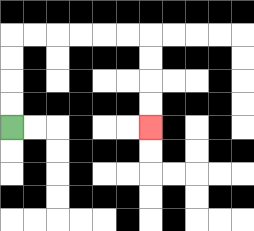{'start': '[0, 5]', 'end': '[6, 5]', 'path_directions': 'U,U,U,U,R,R,R,R,R,R,D,D,D,D', 'path_coordinates': '[[0, 5], [0, 4], [0, 3], [0, 2], [0, 1], [1, 1], [2, 1], [3, 1], [4, 1], [5, 1], [6, 1], [6, 2], [6, 3], [6, 4], [6, 5]]'}